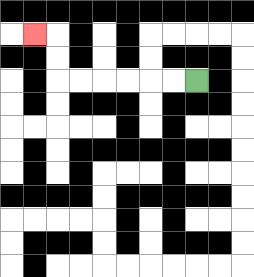{'start': '[8, 3]', 'end': '[1, 1]', 'path_directions': 'L,L,L,L,L,L,U,U,L', 'path_coordinates': '[[8, 3], [7, 3], [6, 3], [5, 3], [4, 3], [3, 3], [2, 3], [2, 2], [2, 1], [1, 1]]'}